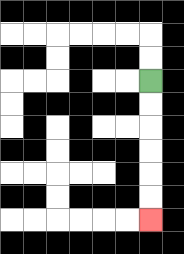{'start': '[6, 3]', 'end': '[6, 9]', 'path_directions': 'D,D,D,D,D,D', 'path_coordinates': '[[6, 3], [6, 4], [6, 5], [6, 6], [6, 7], [6, 8], [6, 9]]'}